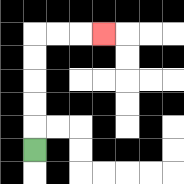{'start': '[1, 6]', 'end': '[4, 1]', 'path_directions': 'U,U,U,U,U,R,R,R', 'path_coordinates': '[[1, 6], [1, 5], [1, 4], [1, 3], [1, 2], [1, 1], [2, 1], [3, 1], [4, 1]]'}